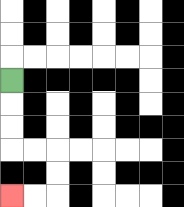{'start': '[0, 3]', 'end': '[0, 8]', 'path_directions': 'D,D,D,R,R,D,D,L,L', 'path_coordinates': '[[0, 3], [0, 4], [0, 5], [0, 6], [1, 6], [2, 6], [2, 7], [2, 8], [1, 8], [0, 8]]'}